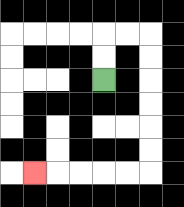{'start': '[4, 3]', 'end': '[1, 7]', 'path_directions': 'U,U,R,R,D,D,D,D,D,D,L,L,L,L,L', 'path_coordinates': '[[4, 3], [4, 2], [4, 1], [5, 1], [6, 1], [6, 2], [6, 3], [6, 4], [6, 5], [6, 6], [6, 7], [5, 7], [4, 7], [3, 7], [2, 7], [1, 7]]'}